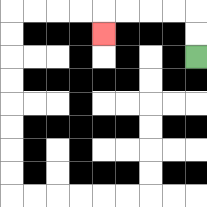{'start': '[8, 2]', 'end': '[4, 1]', 'path_directions': 'U,U,L,L,L,L,D', 'path_coordinates': '[[8, 2], [8, 1], [8, 0], [7, 0], [6, 0], [5, 0], [4, 0], [4, 1]]'}